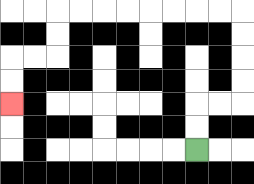{'start': '[8, 6]', 'end': '[0, 4]', 'path_directions': 'U,U,R,R,U,U,U,U,L,L,L,L,L,L,L,L,D,D,L,L,D,D', 'path_coordinates': '[[8, 6], [8, 5], [8, 4], [9, 4], [10, 4], [10, 3], [10, 2], [10, 1], [10, 0], [9, 0], [8, 0], [7, 0], [6, 0], [5, 0], [4, 0], [3, 0], [2, 0], [2, 1], [2, 2], [1, 2], [0, 2], [0, 3], [0, 4]]'}